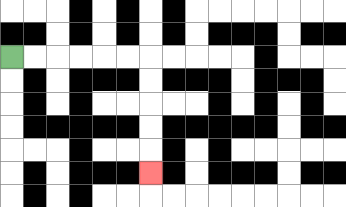{'start': '[0, 2]', 'end': '[6, 7]', 'path_directions': 'R,R,R,R,R,R,D,D,D,D,D', 'path_coordinates': '[[0, 2], [1, 2], [2, 2], [3, 2], [4, 2], [5, 2], [6, 2], [6, 3], [6, 4], [6, 5], [6, 6], [6, 7]]'}